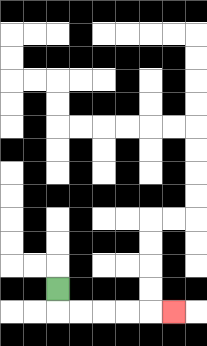{'start': '[2, 12]', 'end': '[7, 13]', 'path_directions': 'D,R,R,R,R,R', 'path_coordinates': '[[2, 12], [2, 13], [3, 13], [4, 13], [5, 13], [6, 13], [7, 13]]'}